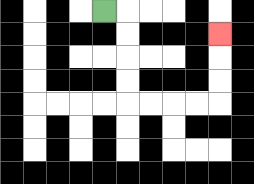{'start': '[4, 0]', 'end': '[9, 1]', 'path_directions': 'R,D,D,D,D,R,R,R,R,U,U,U', 'path_coordinates': '[[4, 0], [5, 0], [5, 1], [5, 2], [5, 3], [5, 4], [6, 4], [7, 4], [8, 4], [9, 4], [9, 3], [9, 2], [9, 1]]'}